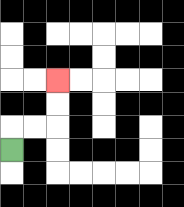{'start': '[0, 6]', 'end': '[2, 3]', 'path_directions': 'U,R,R,U,U', 'path_coordinates': '[[0, 6], [0, 5], [1, 5], [2, 5], [2, 4], [2, 3]]'}